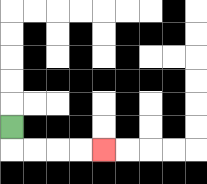{'start': '[0, 5]', 'end': '[4, 6]', 'path_directions': 'D,R,R,R,R', 'path_coordinates': '[[0, 5], [0, 6], [1, 6], [2, 6], [3, 6], [4, 6]]'}